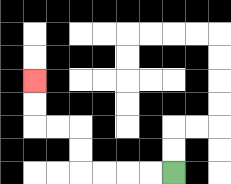{'start': '[7, 7]', 'end': '[1, 3]', 'path_directions': 'L,L,L,L,U,U,L,L,U,U', 'path_coordinates': '[[7, 7], [6, 7], [5, 7], [4, 7], [3, 7], [3, 6], [3, 5], [2, 5], [1, 5], [1, 4], [1, 3]]'}